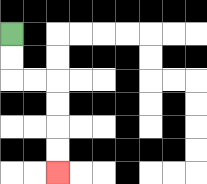{'start': '[0, 1]', 'end': '[2, 7]', 'path_directions': 'D,D,R,R,D,D,D,D', 'path_coordinates': '[[0, 1], [0, 2], [0, 3], [1, 3], [2, 3], [2, 4], [2, 5], [2, 6], [2, 7]]'}